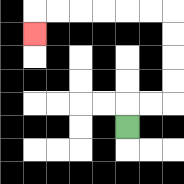{'start': '[5, 5]', 'end': '[1, 1]', 'path_directions': 'U,R,R,U,U,U,U,L,L,L,L,L,L,D', 'path_coordinates': '[[5, 5], [5, 4], [6, 4], [7, 4], [7, 3], [7, 2], [7, 1], [7, 0], [6, 0], [5, 0], [4, 0], [3, 0], [2, 0], [1, 0], [1, 1]]'}